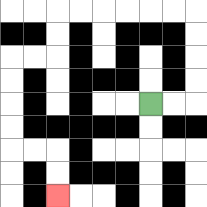{'start': '[6, 4]', 'end': '[2, 8]', 'path_directions': 'R,R,U,U,U,U,L,L,L,L,L,L,D,D,L,L,D,D,D,D,R,R,D,D', 'path_coordinates': '[[6, 4], [7, 4], [8, 4], [8, 3], [8, 2], [8, 1], [8, 0], [7, 0], [6, 0], [5, 0], [4, 0], [3, 0], [2, 0], [2, 1], [2, 2], [1, 2], [0, 2], [0, 3], [0, 4], [0, 5], [0, 6], [1, 6], [2, 6], [2, 7], [2, 8]]'}